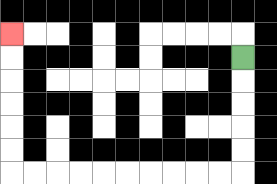{'start': '[10, 2]', 'end': '[0, 1]', 'path_directions': 'D,D,D,D,D,L,L,L,L,L,L,L,L,L,L,U,U,U,U,U,U', 'path_coordinates': '[[10, 2], [10, 3], [10, 4], [10, 5], [10, 6], [10, 7], [9, 7], [8, 7], [7, 7], [6, 7], [5, 7], [4, 7], [3, 7], [2, 7], [1, 7], [0, 7], [0, 6], [0, 5], [0, 4], [0, 3], [0, 2], [0, 1]]'}